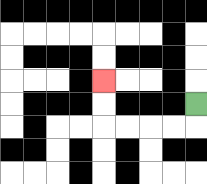{'start': '[8, 4]', 'end': '[4, 3]', 'path_directions': 'D,L,L,L,L,U,U', 'path_coordinates': '[[8, 4], [8, 5], [7, 5], [6, 5], [5, 5], [4, 5], [4, 4], [4, 3]]'}